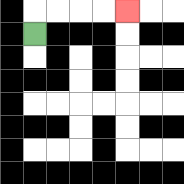{'start': '[1, 1]', 'end': '[5, 0]', 'path_directions': 'U,R,R,R,R', 'path_coordinates': '[[1, 1], [1, 0], [2, 0], [3, 0], [4, 0], [5, 0]]'}